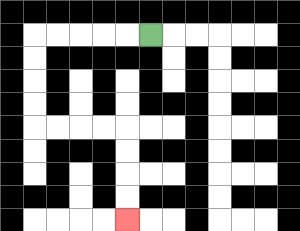{'start': '[6, 1]', 'end': '[5, 9]', 'path_directions': 'L,L,L,L,L,D,D,D,D,R,R,R,R,D,D,D,D', 'path_coordinates': '[[6, 1], [5, 1], [4, 1], [3, 1], [2, 1], [1, 1], [1, 2], [1, 3], [1, 4], [1, 5], [2, 5], [3, 5], [4, 5], [5, 5], [5, 6], [5, 7], [5, 8], [5, 9]]'}